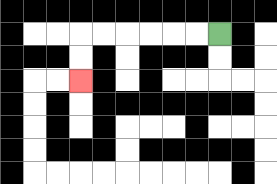{'start': '[9, 1]', 'end': '[3, 3]', 'path_directions': 'L,L,L,L,L,L,D,D', 'path_coordinates': '[[9, 1], [8, 1], [7, 1], [6, 1], [5, 1], [4, 1], [3, 1], [3, 2], [3, 3]]'}